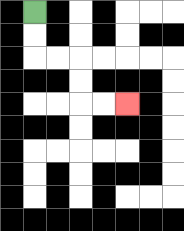{'start': '[1, 0]', 'end': '[5, 4]', 'path_directions': 'D,D,R,R,D,D,R,R', 'path_coordinates': '[[1, 0], [1, 1], [1, 2], [2, 2], [3, 2], [3, 3], [3, 4], [4, 4], [5, 4]]'}